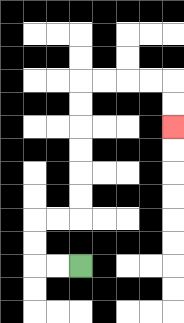{'start': '[3, 11]', 'end': '[7, 5]', 'path_directions': 'L,L,U,U,R,R,U,U,U,U,U,U,R,R,R,R,D,D', 'path_coordinates': '[[3, 11], [2, 11], [1, 11], [1, 10], [1, 9], [2, 9], [3, 9], [3, 8], [3, 7], [3, 6], [3, 5], [3, 4], [3, 3], [4, 3], [5, 3], [6, 3], [7, 3], [7, 4], [7, 5]]'}